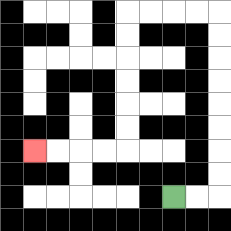{'start': '[7, 8]', 'end': '[1, 6]', 'path_directions': 'R,R,U,U,U,U,U,U,U,U,L,L,L,L,D,D,D,D,D,D,L,L,L,L', 'path_coordinates': '[[7, 8], [8, 8], [9, 8], [9, 7], [9, 6], [9, 5], [9, 4], [9, 3], [9, 2], [9, 1], [9, 0], [8, 0], [7, 0], [6, 0], [5, 0], [5, 1], [5, 2], [5, 3], [5, 4], [5, 5], [5, 6], [4, 6], [3, 6], [2, 6], [1, 6]]'}